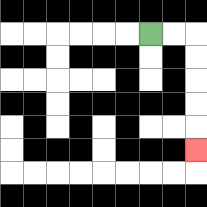{'start': '[6, 1]', 'end': '[8, 6]', 'path_directions': 'R,R,D,D,D,D,D', 'path_coordinates': '[[6, 1], [7, 1], [8, 1], [8, 2], [8, 3], [8, 4], [8, 5], [8, 6]]'}